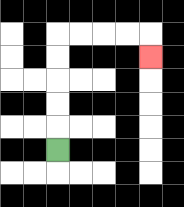{'start': '[2, 6]', 'end': '[6, 2]', 'path_directions': 'U,U,U,U,U,R,R,R,R,D', 'path_coordinates': '[[2, 6], [2, 5], [2, 4], [2, 3], [2, 2], [2, 1], [3, 1], [4, 1], [5, 1], [6, 1], [6, 2]]'}